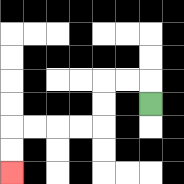{'start': '[6, 4]', 'end': '[0, 7]', 'path_directions': 'U,L,L,D,D,L,L,L,L,D,D', 'path_coordinates': '[[6, 4], [6, 3], [5, 3], [4, 3], [4, 4], [4, 5], [3, 5], [2, 5], [1, 5], [0, 5], [0, 6], [0, 7]]'}